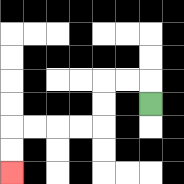{'start': '[6, 4]', 'end': '[0, 7]', 'path_directions': 'U,L,L,D,D,L,L,L,L,D,D', 'path_coordinates': '[[6, 4], [6, 3], [5, 3], [4, 3], [4, 4], [4, 5], [3, 5], [2, 5], [1, 5], [0, 5], [0, 6], [0, 7]]'}